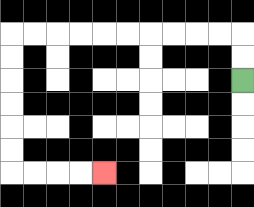{'start': '[10, 3]', 'end': '[4, 7]', 'path_directions': 'U,U,L,L,L,L,L,L,L,L,L,L,D,D,D,D,D,D,R,R,R,R', 'path_coordinates': '[[10, 3], [10, 2], [10, 1], [9, 1], [8, 1], [7, 1], [6, 1], [5, 1], [4, 1], [3, 1], [2, 1], [1, 1], [0, 1], [0, 2], [0, 3], [0, 4], [0, 5], [0, 6], [0, 7], [1, 7], [2, 7], [3, 7], [4, 7]]'}